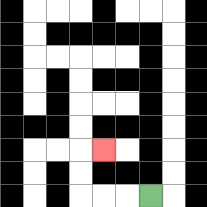{'start': '[6, 8]', 'end': '[4, 6]', 'path_directions': 'L,L,L,U,U,R', 'path_coordinates': '[[6, 8], [5, 8], [4, 8], [3, 8], [3, 7], [3, 6], [4, 6]]'}